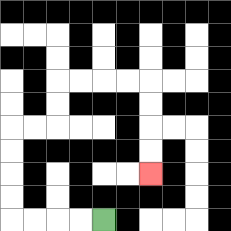{'start': '[4, 9]', 'end': '[6, 7]', 'path_directions': 'L,L,L,L,U,U,U,U,R,R,U,U,R,R,R,R,D,D,D,D', 'path_coordinates': '[[4, 9], [3, 9], [2, 9], [1, 9], [0, 9], [0, 8], [0, 7], [0, 6], [0, 5], [1, 5], [2, 5], [2, 4], [2, 3], [3, 3], [4, 3], [5, 3], [6, 3], [6, 4], [6, 5], [6, 6], [6, 7]]'}